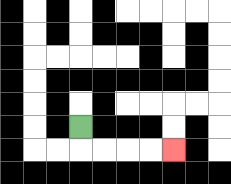{'start': '[3, 5]', 'end': '[7, 6]', 'path_directions': 'D,R,R,R,R', 'path_coordinates': '[[3, 5], [3, 6], [4, 6], [5, 6], [6, 6], [7, 6]]'}